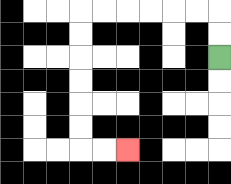{'start': '[9, 2]', 'end': '[5, 6]', 'path_directions': 'U,U,L,L,L,L,L,L,D,D,D,D,D,D,R,R', 'path_coordinates': '[[9, 2], [9, 1], [9, 0], [8, 0], [7, 0], [6, 0], [5, 0], [4, 0], [3, 0], [3, 1], [3, 2], [3, 3], [3, 4], [3, 5], [3, 6], [4, 6], [5, 6]]'}